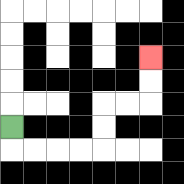{'start': '[0, 5]', 'end': '[6, 2]', 'path_directions': 'D,R,R,R,R,U,U,R,R,U,U', 'path_coordinates': '[[0, 5], [0, 6], [1, 6], [2, 6], [3, 6], [4, 6], [4, 5], [4, 4], [5, 4], [6, 4], [6, 3], [6, 2]]'}